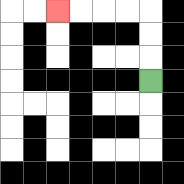{'start': '[6, 3]', 'end': '[2, 0]', 'path_directions': 'U,U,U,L,L,L,L', 'path_coordinates': '[[6, 3], [6, 2], [6, 1], [6, 0], [5, 0], [4, 0], [3, 0], [2, 0]]'}